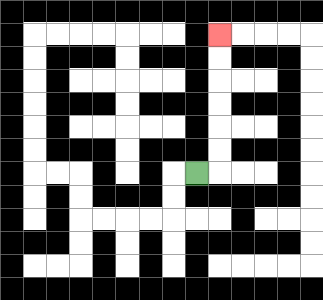{'start': '[8, 7]', 'end': '[9, 1]', 'path_directions': 'R,U,U,U,U,U,U', 'path_coordinates': '[[8, 7], [9, 7], [9, 6], [9, 5], [9, 4], [9, 3], [9, 2], [9, 1]]'}